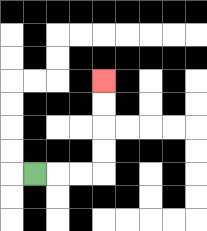{'start': '[1, 7]', 'end': '[4, 3]', 'path_directions': 'R,R,R,U,U,U,U', 'path_coordinates': '[[1, 7], [2, 7], [3, 7], [4, 7], [4, 6], [4, 5], [4, 4], [4, 3]]'}